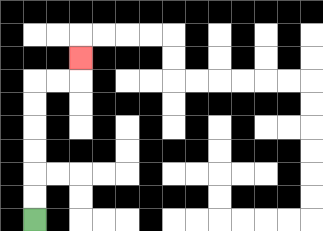{'start': '[1, 9]', 'end': '[3, 2]', 'path_directions': 'U,U,U,U,U,U,R,R,U', 'path_coordinates': '[[1, 9], [1, 8], [1, 7], [1, 6], [1, 5], [1, 4], [1, 3], [2, 3], [3, 3], [3, 2]]'}